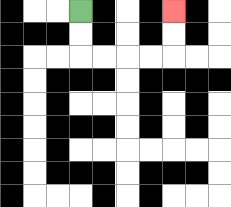{'start': '[3, 0]', 'end': '[7, 0]', 'path_directions': 'D,D,R,R,R,R,U,U', 'path_coordinates': '[[3, 0], [3, 1], [3, 2], [4, 2], [5, 2], [6, 2], [7, 2], [7, 1], [7, 0]]'}